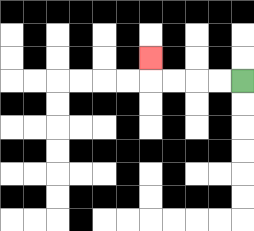{'start': '[10, 3]', 'end': '[6, 2]', 'path_directions': 'L,L,L,L,U', 'path_coordinates': '[[10, 3], [9, 3], [8, 3], [7, 3], [6, 3], [6, 2]]'}